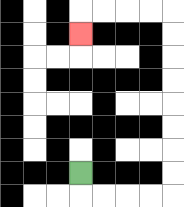{'start': '[3, 7]', 'end': '[3, 1]', 'path_directions': 'D,R,R,R,R,U,U,U,U,U,U,U,U,L,L,L,L,D', 'path_coordinates': '[[3, 7], [3, 8], [4, 8], [5, 8], [6, 8], [7, 8], [7, 7], [7, 6], [7, 5], [7, 4], [7, 3], [7, 2], [7, 1], [7, 0], [6, 0], [5, 0], [4, 0], [3, 0], [3, 1]]'}